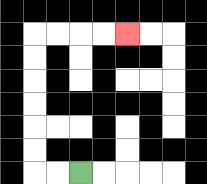{'start': '[3, 7]', 'end': '[5, 1]', 'path_directions': 'L,L,U,U,U,U,U,U,R,R,R,R', 'path_coordinates': '[[3, 7], [2, 7], [1, 7], [1, 6], [1, 5], [1, 4], [1, 3], [1, 2], [1, 1], [2, 1], [3, 1], [4, 1], [5, 1]]'}